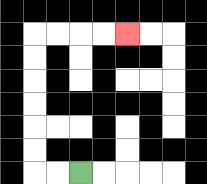{'start': '[3, 7]', 'end': '[5, 1]', 'path_directions': 'L,L,U,U,U,U,U,U,R,R,R,R', 'path_coordinates': '[[3, 7], [2, 7], [1, 7], [1, 6], [1, 5], [1, 4], [1, 3], [1, 2], [1, 1], [2, 1], [3, 1], [4, 1], [5, 1]]'}